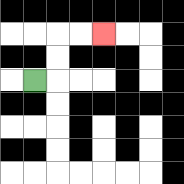{'start': '[1, 3]', 'end': '[4, 1]', 'path_directions': 'R,U,U,R,R', 'path_coordinates': '[[1, 3], [2, 3], [2, 2], [2, 1], [3, 1], [4, 1]]'}